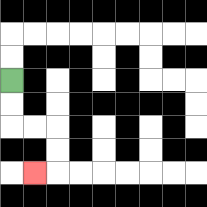{'start': '[0, 3]', 'end': '[1, 7]', 'path_directions': 'D,D,R,R,D,D,L', 'path_coordinates': '[[0, 3], [0, 4], [0, 5], [1, 5], [2, 5], [2, 6], [2, 7], [1, 7]]'}